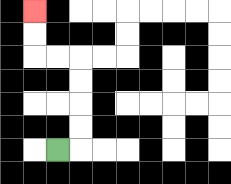{'start': '[2, 6]', 'end': '[1, 0]', 'path_directions': 'R,U,U,U,U,L,L,U,U', 'path_coordinates': '[[2, 6], [3, 6], [3, 5], [3, 4], [3, 3], [3, 2], [2, 2], [1, 2], [1, 1], [1, 0]]'}